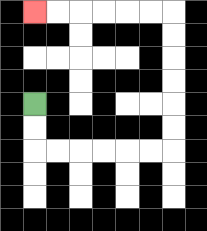{'start': '[1, 4]', 'end': '[1, 0]', 'path_directions': 'D,D,R,R,R,R,R,R,U,U,U,U,U,U,L,L,L,L,L,L', 'path_coordinates': '[[1, 4], [1, 5], [1, 6], [2, 6], [3, 6], [4, 6], [5, 6], [6, 6], [7, 6], [7, 5], [7, 4], [7, 3], [7, 2], [7, 1], [7, 0], [6, 0], [5, 0], [4, 0], [3, 0], [2, 0], [1, 0]]'}